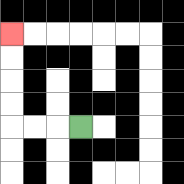{'start': '[3, 5]', 'end': '[0, 1]', 'path_directions': 'L,L,L,U,U,U,U', 'path_coordinates': '[[3, 5], [2, 5], [1, 5], [0, 5], [0, 4], [0, 3], [0, 2], [0, 1]]'}